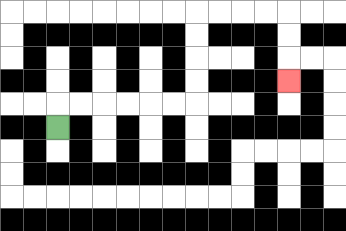{'start': '[2, 5]', 'end': '[12, 3]', 'path_directions': 'U,R,R,R,R,R,R,U,U,U,U,R,R,R,R,D,D,D', 'path_coordinates': '[[2, 5], [2, 4], [3, 4], [4, 4], [5, 4], [6, 4], [7, 4], [8, 4], [8, 3], [8, 2], [8, 1], [8, 0], [9, 0], [10, 0], [11, 0], [12, 0], [12, 1], [12, 2], [12, 3]]'}